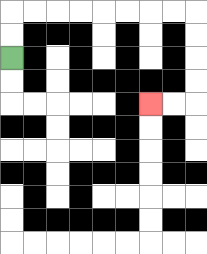{'start': '[0, 2]', 'end': '[6, 4]', 'path_directions': 'U,U,R,R,R,R,R,R,R,R,D,D,D,D,L,L', 'path_coordinates': '[[0, 2], [0, 1], [0, 0], [1, 0], [2, 0], [3, 0], [4, 0], [5, 0], [6, 0], [7, 0], [8, 0], [8, 1], [8, 2], [8, 3], [8, 4], [7, 4], [6, 4]]'}